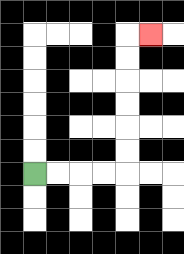{'start': '[1, 7]', 'end': '[6, 1]', 'path_directions': 'R,R,R,R,U,U,U,U,U,U,R', 'path_coordinates': '[[1, 7], [2, 7], [3, 7], [4, 7], [5, 7], [5, 6], [5, 5], [5, 4], [5, 3], [5, 2], [5, 1], [6, 1]]'}